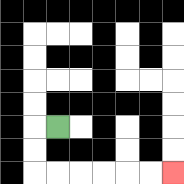{'start': '[2, 5]', 'end': '[7, 7]', 'path_directions': 'L,D,D,R,R,R,R,R,R', 'path_coordinates': '[[2, 5], [1, 5], [1, 6], [1, 7], [2, 7], [3, 7], [4, 7], [5, 7], [6, 7], [7, 7]]'}